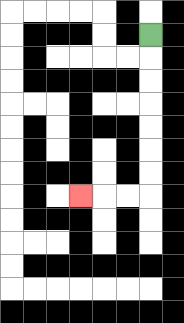{'start': '[6, 1]', 'end': '[3, 8]', 'path_directions': 'D,D,D,D,D,D,D,L,L,L', 'path_coordinates': '[[6, 1], [6, 2], [6, 3], [6, 4], [6, 5], [6, 6], [6, 7], [6, 8], [5, 8], [4, 8], [3, 8]]'}